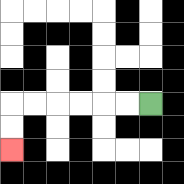{'start': '[6, 4]', 'end': '[0, 6]', 'path_directions': 'L,L,L,L,L,L,D,D', 'path_coordinates': '[[6, 4], [5, 4], [4, 4], [3, 4], [2, 4], [1, 4], [0, 4], [0, 5], [0, 6]]'}